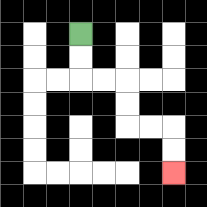{'start': '[3, 1]', 'end': '[7, 7]', 'path_directions': 'D,D,R,R,D,D,R,R,D,D', 'path_coordinates': '[[3, 1], [3, 2], [3, 3], [4, 3], [5, 3], [5, 4], [5, 5], [6, 5], [7, 5], [7, 6], [7, 7]]'}